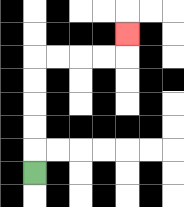{'start': '[1, 7]', 'end': '[5, 1]', 'path_directions': 'U,U,U,U,U,R,R,R,R,U', 'path_coordinates': '[[1, 7], [1, 6], [1, 5], [1, 4], [1, 3], [1, 2], [2, 2], [3, 2], [4, 2], [5, 2], [5, 1]]'}